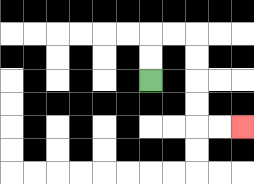{'start': '[6, 3]', 'end': '[10, 5]', 'path_directions': 'U,U,R,R,D,D,D,D,R,R', 'path_coordinates': '[[6, 3], [6, 2], [6, 1], [7, 1], [8, 1], [8, 2], [8, 3], [8, 4], [8, 5], [9, 5], [10, 5]]'}